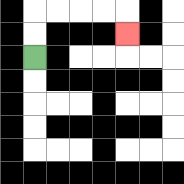{'start': '[1, 2]', 'end': '[5, 1]', 'path_directions': 'U,U,R,R,R,R,D', 'path_coordinates': '[[1, 2], [1, 1], [1, 0], [2, 0], [3, 0], [4, 0], [5, 0], [5, 1]]'}